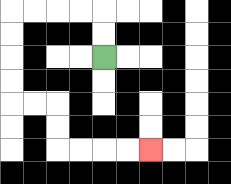{'start': '[4, 2]', 'end': '[6, 6]', 'path_directions': 'U,U,L,L,L,L,D,D,D,D,R,R,D,D,R,R,R,R', 'path_coordinates': '[[4, 2], [4, 1], [4, 0], [3, 0], [2, 0], [1, 0], [0, 0], [0, 1], [0, 2], [0, 3], [0, 4], [1, 4], [2, 4], [2, 5], [2, 6], [3, 6], [4, 6], [5, 6], [6, 6]]'}